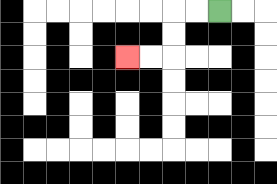{'start': '[9, 0]', 'end': '[5, 2]', 'path_directions': 'L,L,D,D,L,L', 'path_coordinates': '[[9, 0], [8, 0], [7, 0], [7, 1], [7, 2], [6, 2], [5, 2]]'}